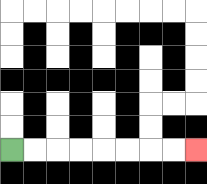{'start': '[0, 6]', 'end': '[8, 6]', 'path_directions': 'R,R,R,R,R,R,R,R', 'path_coordinates': '[[0, 6], [1, 6], [2, 6], [3, 6], [4, 6], [5, 6], [6, 6], [7, 6], [8, 6]]'}